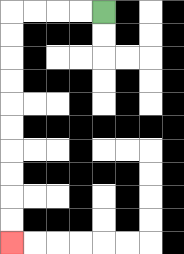{'start': '[4, 0]', 'end': '[0, 10]', 'path_directions': 'L,L,L,L,D,D,D,D,D,D,D,D,D,D', 'path_coordinates': '[[4, 0], [3, 0], [2, 0], [1, 0], [0, 0], [0, 1], [0, 2], [0, 3], [0, 4], [0, 5], [0, 6], [0, 7], [0, 8], [0, 9], [0, 10]]'}